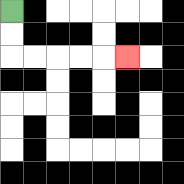{'start': '[0, 0]', 'end': '[5, 2]', 'path_directions': 'D,D,R,R,R,R,R', 'path_coordinates': '[[0, 0], [0, 1], [0, 2], [1, 2], [2, 2], [3, 2], [4, 2], [5, 2]]'}